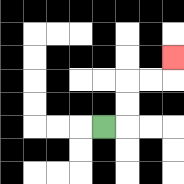{'start': '[4, 5]', 'end': '[7, 2]', 'path_directions': 'R,U,U,R,R,U', 'path_coordinates': '[[4, 5], [5, 5], [5, 4], [5, 3], [6, 3], [7, 3], [7, 2]]'}